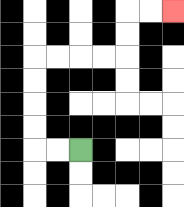{'start': '[3, 6]', 'end': '[7, 0]', 'path_directions': 'L,L,U,U,U,U,R,R,R,R,U,U,R,R', 'path_coordinates': '[[3, 6], [2, 6], [1, 6], [1, 5], [1, 4], [1, 3], [1, 2], [2, 2], [3, 2], [4, 2], [5, 2], [5, 1], [5, 0], [6, 0], [7, 0]]'}